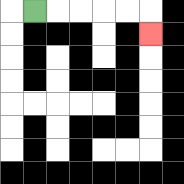{'start': '[1, 0]', 'end': '[6, 1]', 'path_directions': 'R,R,R,R,R,D', 'path_coordinates': '[[1, 0], [2, 0], [3, 0], [4, 0], [5, 0], [6, 0], [6, 1]]'}